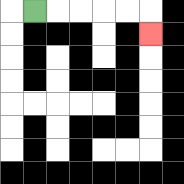{'start': '[1, 0]', 'end': '[6, 1]', 'path_directions': 'R,R,R,R,R,D', 'path_coordinates': '[[1, 0], [2, 0], [3, 0], [4, 0], [5, 0], [6, 0], [6, 1]]'}